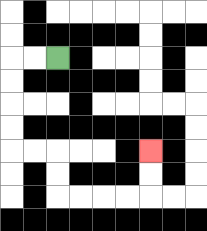{'start': '[2, 2]', 'end': '[6, 6]', 'path_directions': 'L,L,D,D,D,D,R,R,D,D,R,R,R,R,U,U', 'path_coordinates': '[[2, 2], [1, 2], [0, 2], [0, 3], [0, 4], [0, 5], [0, 6], [1, 6], [2, 6], [2, 7], [2, 8], [3, 8], [4, 8], [5, 8], [6, 8], [6, 7], [6, 6]]'}